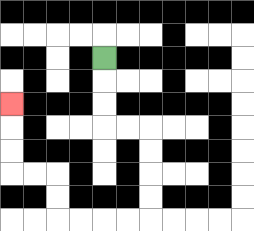{'start': '[4, 2]', 'end': '[0, 4]', 'path_directions': 'D,D,D,R,R,D,D,D,D,L,L,L,L,U,U,L,L,U,U,U', 'path_coordinates': '[[4, 2], [4, 3], [4, 4], [4, 5], [5, 5], [6, 5], [6, 6], [6, 7], [6, 8], [6, 9], [5, 9], [4, 9], [3, 9], [2, 9], [2, 8], [2, 7], [1, 7], [0, 7], [0, 6], [0, 5], [0, 4]]'}